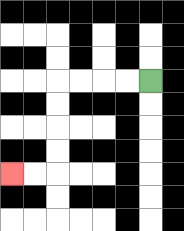{'start': '[6, 3]', 'end': '[0, 7]', 'path_directions': 'L,L,L,L,D,D,D,D,L,L', 'path_coordinates': '[[6, 3], [5, 3], [4, 3], [3, 3], [2, 3], [2, 4], [2, 5], [2, 6], [2, 7], [1, 7], [0, 7]]'}